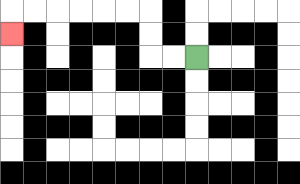{'start': '[8, 2]', 'end': '[0, 1]', 'path_directions': 'L,L,U,U,L,L,L,L,L,L,D', 'path_coordinates': '[[8, 2], [7, 2], [6, 2], [6, 1], [6, 0], [5, 0], [4, 0], [3, 0], [2, 0], [1, 0], [0, 0], [0, 1]]'}